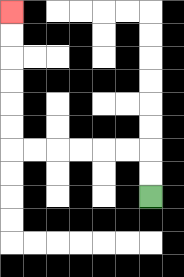{'start': '[6, 8]', 'end': '[0, 0]', 'path_directions': 'U,U,L,L,L,L,L,L,U,U,U,U,U,U', 'path_coordinates': '[[6, 8], [6, 7], [6, 6], [5, 6], [4, 6], [3, 6], [2, 6], [1, 6], [0, 6], [0, 5], [0, 4], [0, 3], [0, 2], [0, 1], [0, 0]]'}